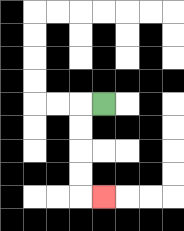{'start': '[4, 4]', 'end': '[4, 8]', 'path_directions': 'L,D,D,D,D,R', 'path_coordinates': '[[4, 4], [3, 4], [3, 5], [3, 6], [3, 7], [3, 8], [4, 8]]'}